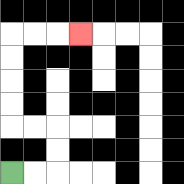{'start': '[0, 7]', 'end': '[3, 1]', 'path_directions': 'R,R,U,U,L,L,U,U,U,U,R,R,R', 'path_coordinates': '[[0, 7], [1, 7], [2, 7], [2, 6], [2, 5], [1, 5], [0, 5], [0, 4], [0, 3], [0, 2], [0, 1], [1, 1], [2, 1], [3, 1]]'}